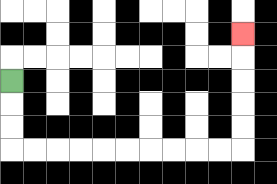{'start': '[0, 3]', 'end': '[10, 1]', 'path_directions': 'D,D,D,R,R,R,R,R,R,R,R,R,R,U,U,U,U,U', 'path_coordinates': '[[0, 3], [0, 4], [0, 5], [0, 6], [1, 6], [2, 6], [3, 6], [4, 6], [5, 6], [6, 6], [7, 6], [8, 6], [9, 6], [10, 6], [10, 5], [10, 4], [10, 3], [10, 2], [10, 1]]'}